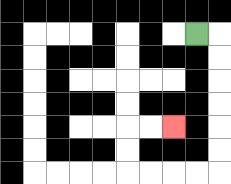{'start': '[8, 1]', 'end': '[7, 5]', 'path_directions': 'R,D,D,D,D,D,D,L,L,L,L,U,U,R,R', 'path_coordinates': '[[8, 1], [9, 1], [9, 2], [9, 3], [9, 4], [9, 5], [9, 6], [9, 7], [8, 7], [7, 7], [6, 7], [5, 7], [5, 6], [5, 5], [6, 5], [7, 5]]'}